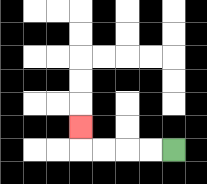{'start': '[7, 6]', 'end': '[3, 5]', 'path_directions': 'L,L,L,L,U', 'path_coordinates': '[[7, 6], [6, 6], [5, 6], [4, 6], [3, 6], [3, 5]]'}